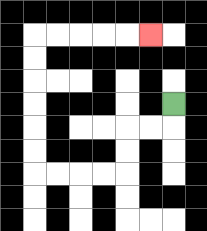{'start': '[7, 4]', 'end': '[6, 1]', 'path_directions': 'D,L,L,D,D,L,L,L,L,U,U,U,U,U,U,R,R,R,R,R', 'path_coordinates': '[[7, 4], [7, 5], [6, 5], [5, 5], [5, 6], [5, 7], [4, 7], [3, 7], [2, 7], [1, 7], [1, 6], [1, 5], [1, 4], [1, 3], [1, 2], [1, 1], [2, 1], [3, 1], [4, 1], [5, 1], [6, 1]]'}